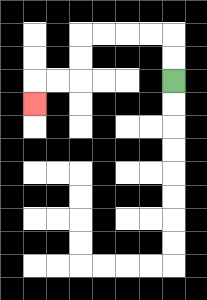{'start': '[7, 3]', 'end': '[1, 4]', 'path_directions': 'U,U,L,L,L,L,D,D,L,L,D', 'path_coordinates': '[[7, 3], [7, 2], [7, 1], [6, 1], [5, 1], [4, 1], [3, 1], [3, 2], [3, 3], [2, 3], [1, 3], [1, 4]]'}